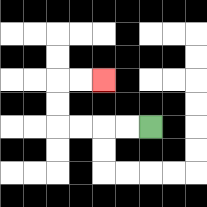{'start': '[6, 5]', 'end': '[4, 3]', 'path_directions': 'L,L,L,L,U,U,R,R', 'path_coordinates': '[[6, 5], [5, 5], [4, 5], [3, 5], [2, 5], [2, 4], [2, 3], [3, 3], [4, 3]]'}